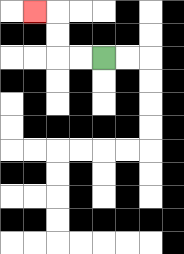{'start': '[4, 2]', 'end': '[1, 0]', 'path_directions': 'L,L,U,U,L', 'path_coordinates': '[[4, 2], [3, 2], [2, 2], [2, 1], [2, 0], [1, 0]]'}